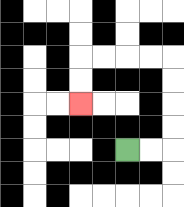{'start': '[5, 6]', 'end': '[3, 4]', 'path_directions': 'R,R,U,U,U,U,L,L,L,L,D,D', 'path_coordinates': '[[5, 6], [6, 6], [7, 6], [7, 5], [7, 4], [7, 3], [7, 2], [6, 2], [5, 2], [4, 2], [3, 2], [3, 3], [3, 4]]'}